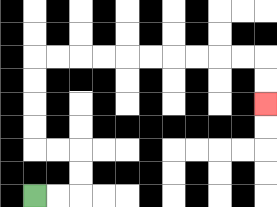{'start': '[1, 8]', 'end': '[11, 4]', 'path_directions': 'R,R,U,U,L,L,U,U,U,U,R,R,R,R,R,R,R,R,R,R,D,D', 'path_coordinates': '[[1, 8], [2, 8], [3, 8], [3, 7], [3, 6], [2, 6], [1, 6], [1, 5], [1, 4], [1, 3], [1, 2], [2, 2], [3, 2], [4, 2], [5, 2], [6, 2], [7, 2], [8, 2], [9, 2], [10, 2], [11, 2], [11, 3], [11, 4]]'}